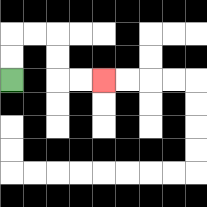{'start': '[0, 3]', 'end': '[4, 3]', 'path_directions': 'U,U,R,R,D,D,R,R', 'path_coordinates': '[[0, 3], [0, 2], [0, 1], [1, 1], [2, 1], [2, 2], [2, 3], [3, 3], [4, 3]]'}